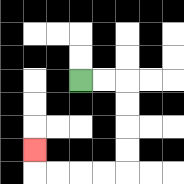{'start': '[3, 3]', 'end': '[1, 6]', 'path_directions': 'R,R,D,D,D,D,L,L,L,L,U', 'path_coordinates': '[[3, 3], [4, 3], [5, 3], [5, 4], [5, 5], [5, 6], [5, 7], [4, 7], [3, 7], [2, 7], [1, 7], [1, 6]]'}